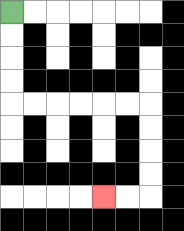{'start': '[0, 0]', 'end': '[4, 8]', 'path_directions': 'D,D,D,D,R,R,R,R,R,R,D,D,D,D,L,L', 'path_coordinates': '[[0, 0], [0, 1], [0, 2], [0, 3], [0, 4], [1, 4], [2, 4], [3, 4], [4, 4], [5, 4], [6, 4], [6, 5], [6, 6], [6, 7], [6, 8], [5, 8], [4, 8]]'}